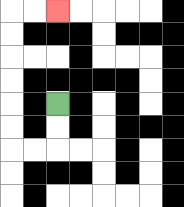{'start': '[2, 4]', 'end': '[2, 0]', 'path_directions': 'D,D,L,L,U,U,U,U,U,U,R,R', 'path_coordinates': '[[2, 4], [2, 5], [2, 6], [1, 6], [0, 6], [0, 5], [0, 4], [0, 3], [0, 2], [0, 1], [0, 0], [1, 0], [2, 0]]'}